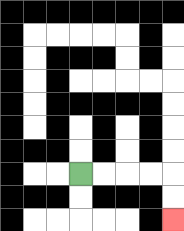{'start': '[3, 7]', 'end': '[7, 9]', 'path_directions': 'R,R,R,R,D,D', 'path_coordinates': '[[3, 7], [4, 7], [5, 7], [6, 7], [7, 7], [7, 8], [7, 9]]'}